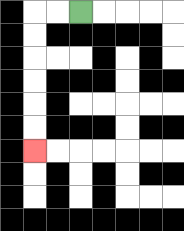{'start': '[3, 0]', 'end': '[1, 6]', 'path_directions': 'L,L,D,D,D,D,D,D', 'path_coordinates': '[[3, 0], [2, 0], [1, 0], [1, 1], [1, 2], [1, 3], [1, 4], [1, 5], [1, 6]]'}